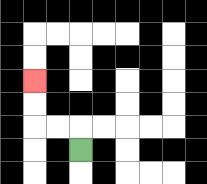{'start': '[3, 6]', 'end': '[1, 3]', 'path_directions': 'U,L,L,U,U', 'path_coordinates': '[[3, 6], [3, 5], [2, 5], [1, 5], [1, 4], [1, 3]]'}